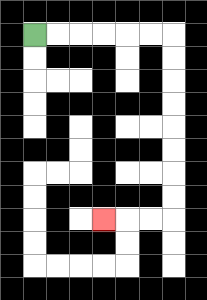{'start': '[1, 1]', 'end': '[4, 9]', 'path_directions': 'R,R,R,R,R,R,D,D,D,D,D,D,D,D,L,L,L', 'path_coordinates': '[[1, 1], [2, 1], [3, 1], [4, 1], [5, 1], [6, 1], [7, 1], [7, 2], [7, 3], [7, 4], [7, 5], [7, 6], [7, 7], [7, 8], [7, 9], [6, 9], [5, 9], [4, 9]]'}